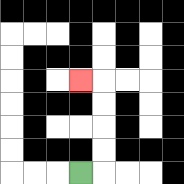{'start': '[3, 7]', 'end': '[3, 3]', 'path_directions': 'R,U,U,U,U,L', 'path_coordinates': '[[3, 7], [4, 7], [4, 6], [4, 5], [4, 4], [4, 3], [3, 3]]'}